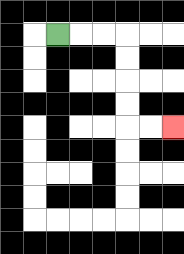{'start': '[2, 1]', 'end': '[7, 5]', 'path_directions': 'R,R,R,D,D,D,D,R,R', 'path_coordinates': '[[2, 1], [3, 1], [4, 1], [5, 1], [5, 2], [5, 3], [5, 4], [5, 5], [6, 5], [7, 5]]'}